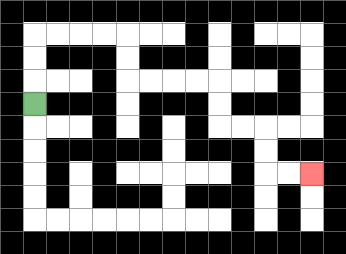{'start': '[1, 4]', 'end': '[13, 7]', 'path_directions': 'U,U,U,R,R,R,R,D,D,R,R,R,R,D,D,R,R,D,D,R,R', 'path_coordinates': '[[1, 4], [1, 3], [1, 2], [1, 1], [2, 1], [3, 1], [4, 1], [5, 1], [5, 2], [5, 3], [6, 3], [7, 3], [8, 3], [9, 3], [9, 4], [9, 5], [10, 5], [11, 5], [11, 6], [11, 7], [12, 7], [13, 7]]'}